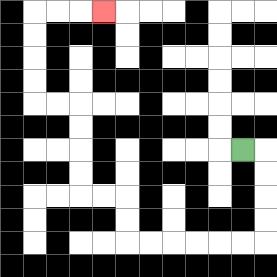{'start': '[10, 6]', 'end': '[4, 0]', 'path_directions': 'R,D,D,D,D,L,L,L,L,L,L,U,U,L,L,U,U,U,U,L,L,U,U,U,U,R,R,R', 'path_coordinates': '[[10, 6], [11, 6], [11, 7], [11, 8], [11, 9], [11, 10], [10, 10], [9, 10], [8, 10], [7, 10], [6, 10], [5, 10], [5, 9], [5, 8], [4, 8], [3, 8], [3, 7], [3, 6], [3, 5], [3, 4], [2, 4], [1, 4], [1, 3], [1, 2], [1, 1], [1, 0], [2, 0], [3, 0], [4, 0]]'}